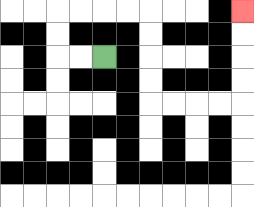{'start': '[4, 2]', 'end': '[10, 0]', 'path_directions': 'L,L,U,U,R,R,R,R,D,D,D,D,R,R,R,R,U,U,U,U', 'path_coordinates': '[[4, 2], [3, 2], [2, 2], [2, 1], [2, 0], [3, 0], [4, 0], [5, 0], [6, 0], [6, 1], [6, 2], [6, 3], [6, 4], [7, 4], [8, 4], [9, 4], [10, 4], [10, 3], [10, 2], [10, 1], [10, 0]]'}